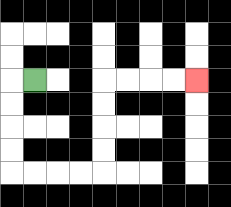{'start': '[1, 3]', 'end': '[8, 3]', 'path_directions': 'L,D,D,D,D,R,R,R,R,U,U,U,U,R,R,R,R', 'path_coordinates': '[[1, 3], [0, 3], [0, 4], [0, 5], [0, 6], [0, 7], [1, 7], [2, 7], [3, 7], [4, 7], [4, 6], [4, 5], [4, 4], [4, 3], [5, 3], [6, 3], [7, 3], [8, 3]]'}